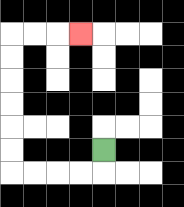{'start': '[4, 6]', 'end': '[3, 1]', 'path_directions': 'D,L,L,L,L,U,U,U,U,U,U,R,R,R', 'path_coordinates': '[[4, 6], [4, 7], [3, 7], [2, 7], [1, 7], [0, 7], [0, 6], [0, 5], [0, 4], [0, 3], [0, 2], [0, 1], [1, 1], [2, 1], [3, 1]]'}